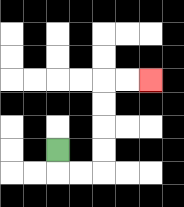{'start': '[2, 6]', 'end': '[6, 3]', 'path_directions': 'D,R,R,U,U,U,U,R,R', 'path_coordinates': '[[2, 6], [2, 7], [3, 7], [4, 7], [4, 6], [4, 5], [4, 4], [4, 3], [5, 3], [6, 3]]'}